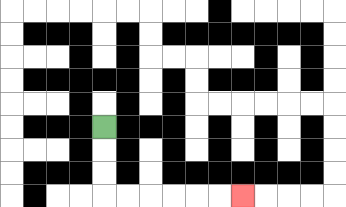{'start': '[4, 5]', 'end': '[10, 8]', 'path_directions': 'D,D,D,R,R,R,R,R,R', 'path_coordinates': '[[4, 5], [4, 6], [4, 7], [4, 8], [5, 8], [6, 8], [7, 8], [8, 8], [9, 8], [10, 8]]'}